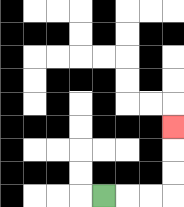{'start': '[4, 8]', 'end': '[7, 5]', 'path_directions': 'R,R,R,U,U,U', 'path_coordinates': '[[4, 8], [5, 8], [6, 8], [7, 8], [7, 7], [7, 6], [7, 5]]'}